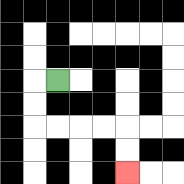{'start': '[2, 3]', 'end': '[5, 7]', 'path_directions': 'L,D,D,R,R,R,R,D,D', 'path_coordinates': '[[2, 3], [1, 3], [1, 4], [1, 5], [2, 5], [3, 5], [4, 5], [5, 5], [5, 6], [5, 7]]'}